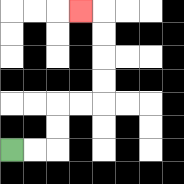{'start': '[0, 6]', 'end': '[3, 0]', 'path_directions': 'R,R,U,U,R,R,U,U,U,U,L', 'path_coordinates': '[[0, 6], [1, 6], [2, 6], [2, 5], [2, 4], [3, 4], [4, 4], [4, 3], [4, 2], [4, 1], [4, 0], [3, 0]]'}